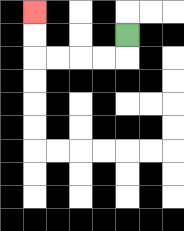{'start': '[5, 1]', 'end': '[1, 0]', 'path_directions': 'D,L,L,L,L,U,U', 'path_coordinates': '[[5, 1], [5, 2], [4, 2], [3, 2], [2, 2], [1, 2], [1, 1], [1, 0]]'}